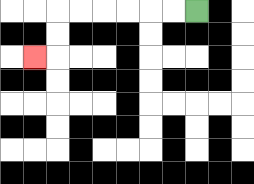{'start': '[8, 0]', 'end': '[1, 2]', 'path_directions': 'L,L,L,L,L,L,D,D,L', 'path_coordinates': '[[8, 0], [7, 0], [6, 0], [5, 0], [4, 0], [3, 0], [2, 0], [2, 1], [2, 2], [1, 2]]'}